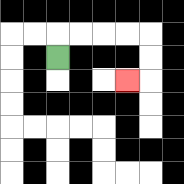{'start': '[2, 2]', 'end': '[5, 3]', 'path_directions': 'U,R,R,R,R,D,D,L', 'path_coordinates': '[[2, 2], [2, 1], [3, 1], [4, 1], [5, 1], [6, 1], [6, 2], [6, 3], [5, 3]]'}